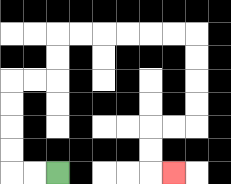{'start': '[2, 7]', 'end': '[7, 7]', 'path_directions': 'L,L,U,U,U,U,R,R,U,U,R,R,R,R,R,R,D,D,D,D,L,L,D,D,R', 'path_coordinates': '[[2, 7], [1, 7], [0, 7], [0, 6], [0, 5], [0, 4], [0, 3], [1, 3], [2, 3], [2, 2], [2, 1], [3, 1], [4, 1], [5, 1], [6, 1], [7, 1], [8, 1], [8, 2], [8, 3], [8, 4], [8, 5], [7, 5], [6, 5], [6, 6], [6, 7], [7, 7]]'}